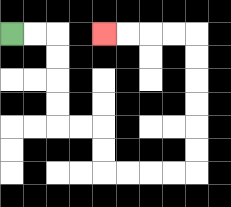{'start': '[0, 1]', 'end': '[4, 1]', 'path_directions': 'R,R,D,D,D,D,R,R,D,D,R,R,R,R,U,U,U,U,U,U,L,L,L,L', 'path_coordinates': '[[0, 1], [1, 1], [2, 1], [2, 2], [2, 3], [2, 4], [2, 5], [3, 5], [4, 5], [4, 6], [4, 7], [5, 7], [6, 7], [7, 7], [8, 7], [8, 6], [8, 5], [8, 4], [8, 3], [8, 2], [8, 1], [7, 1], [6, 1], [5, 1], [4, 1]]'}